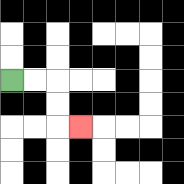{'start': '[0, 3]', 'end': '[3, 5]', 'path_directions': 'R,R,D,D,R', 'path_coordinates': '[[0, 3], [1, 3], [2, 3], [2, 4], [2, 5], [3, 5]]'}